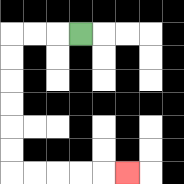{'start': '[3, 1]', 'end': '[5, 7]', 'path_directions': 'L,L,L,D,D,D,D,D,D,R,R,R,R,R', 'path_coordinates': '[[3, 1], [2, 1], [1, 1], [0, 1], [0, 2], [0, 3], [0, 4], [0, 5], [0, 6], [0, 7], [1, 7], [2, 7], [3, 7], [4, 7], [5, 7]]'}